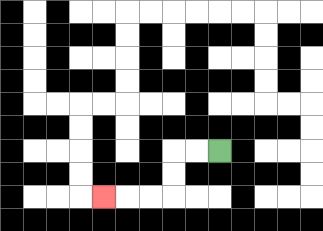{'start': '[9, 6]', 'end': '[4, 8]', 'path_directions': 'L,L,D,D,L,L,L', 'path_coordinates': '[[9, 6], [8, 6], [7, 6], [7, 7], [7, 8], [6, 8], [5, 8], [4, 8]]'}